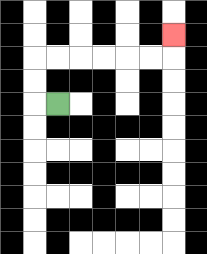{'start': '[2, 4]', 'end': '[7, 1]', 'path_directions': 'L,U,U,R,R,R,R,R,R,U', 'path_coordinates': '[[2, 4], [1, 4], [1, 3], [1, 2], [2, 2], [3, 2], [4, 2], [5, 2], [6, 2], [7, 2], [7, 1]]'}